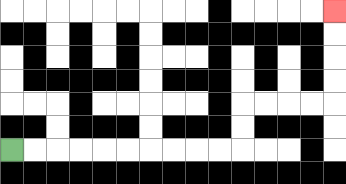{'start': '[0, 6]', 'end': '[14, 0]', 'path_directions': 'R,R,R,R,R,R,R,R,R,R,U,U,R,R,R,R,U,U,U,U', 'path_coordinates': '[[0, 6], [1, 6], [2, 6], [3, 6], [4, 6], [5, 6], [6, 6], [7, 6], [8, 6], [9, 6], [10, 6], [10, 5], [10, 4], [11, 4], [12, 4], [13, 4], [14, 4], [14, 3], [14, 2], [14, 1], [14, 0]]'}